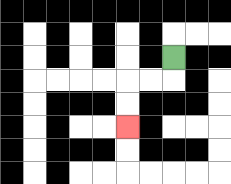{'start': '[7, 2]', 'end': '[5, 5]', 'path_directions': 'D,L,L,D,D', 'path_coordinates': '[[7, 2], [7, 3], [6, 3], [5, 3], [5, 4], [5, 5]]'}